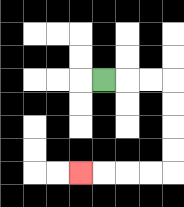{'start': '[4, 3]', 'end': '[3, 7]', 'path_directions': 'R,R,R,D,D,D,D,L,L,L,L', 'path_coordinates': '[[4, 3], [5, 3], [6, 3], [7, 3], [7, 4], [7, 5], [7, 6], [7, 7], [6, 7], [5, 7], [4, 7], [3, 7]]'}